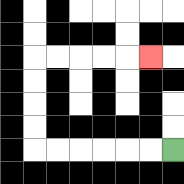{'start': '[7, 6]', 'end': '[6, 2]', 'path_directions': 'L,L,L,L,L,L,U,U,U,U,R,R,R,R,R', 'path_coordinates': '[[7, 6], [6, 6], [5, 6], [4, 6], [3, 6], [2, 6], [1, 6], [1, 5], [1, 4], [1, 3], [1, 2], [2, 2], [3, 2], [4, 2], [5, 2], [6, 2]]'}